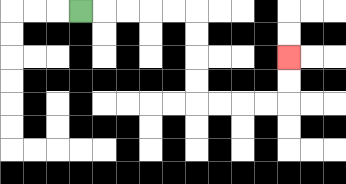{'start': '[3, 0]', 'end': '[12, 2]', 'path_directions': 'R,R,R,R,R,D,D,D,D,R,R,R,R,U,U', 'path_coordinates': '[[3, 0], [4, 0], [5, 0], [6, 0], [7, 0], [8, 0], [8, 1], [8, 2], [8, 3], [8, 4], [9, 4], [10, 4], [11, 4], [12, 4], [12, 3], [12, 2]]'}